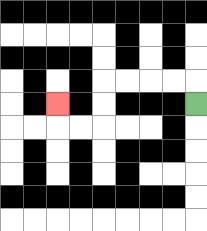{'start': '[8, 4]', 'end': '[2, 4]', 'path_directions': 'U,L,L,L,L,D,D,L,L,U', 'path_coordinates': '[[8, 4], [8, 3], [7, 3], [6, 3], [5, 3], [4, 3], [4, 4], [4, 5], [3, 5], [2, 5], [2, 4]]'}